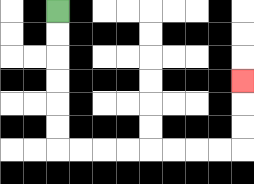{'start': '[2, 0]', 'end': '[10, 3]', 'path_directions': 'D,D,D,D,D,D,R,R,R,R,R,R,R,R,U,U,U', 'path_coordinates': '[[2, 0], [2, 1], [2, 2], [2, 3], [2, 4], [2, 5], [2, 6], [3, 6], [4, 6], [5, 6], [6, 6], [7, 6], [8, 6], [9, 6], [10, 6], [10, 5], [10, 4], [10, 3]]'}